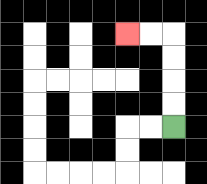{'start': '[7, 5]', 'end': '[5, 1]', 'path_directions': 'U,U,U,U,L,L', 'path_coordinates': '[[7, 5], [7, 4], [7, 3], [7, 2], [7, 1], [6, 1], [5, 1]]'}